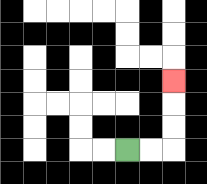{'start': '[5, 6]', 'end': '[7, 3]', 'path_directions': 'R,R,U,U,U', 'path_coordinates': '[[5, 6], [6, 6], [7, 6], [7, 5], [7, 4], [7, 3]]'}